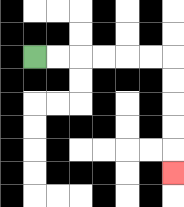{'start': '[1, 2]', 'end': '[7, 7]', 'path_directions': 'R,R,R,R,R,R,D,D,D,D,D', 'path_coordinates': '[[1, 2], [2, 2], [3, 2], [4, 2], [5, 2], [6, 2], [7, 2], [7, 3], [7, 4], [7, 5], [7, 6], [7, 7]]'}